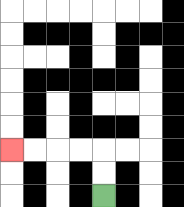{'start': '[4, 8]', 'end': '[0, 6]', 'path_directions': 'U,U,L,L,L,L', 'path_coordinates': '[[4, 8], [4, 7], [4, 6], [3, 6], [2, 6], [1, 6], [0, 6]]'}